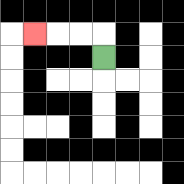{'start': '[4, 2]', 'end': '[1, 1]', 'path_directions': 'U,L,L,L', 'path_coordinates': '[[4, 2], [4, 1], [3, 1], [2, 1], [1, 1]]'}